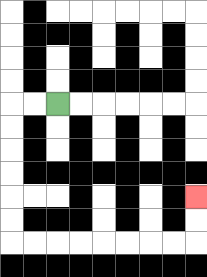{'start': '[2, 4]', 'end': '[8, 8]', 'path_directions': 'L,L,D,D,D,D,D,D,R,R,R,R,R,R,R,R,U,U', 'path_coordinates': '[[2, 4], [1, 4], [0, 4], [0, 5], [0, 6], [0, 7], [0, 8], [0, 9], [0, 10], [1, 10], [2, 10], [3, 10], [4, 10], [5, 10], [6, 10], [7, 10], [8, 10], [8, 9], [8, 8]]'}